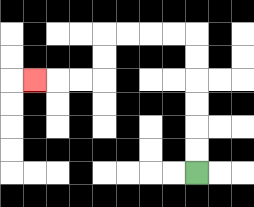{'start': '[8, 7]', 'end': '[1, 3]', 'path_directions': 'U,U,U,U,U,U,L,L,L,L,D,D,L,L,L', 'path_coordinates': '[[8, 7], [8, 6], [8, 5], [8, 4], [8, 3], [8, 2], [8, 1], [7, 1], [6, 1], [5, 1], [4, 1], [4, 2], [4, 3], [3, 3], [2, 3], [1, 3]]'}